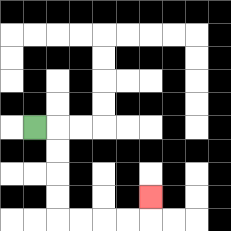{'start': '[1, 5]', 'end': '[6, 8]', 'path_directions': 'R,D,D,D,D,R,R,R,R,U', 'path_coordinates': '[[1, 5], [2, 5], [2, 6], [2, 7], [2, 8], [2, 9], [3, 9], [4, 9], [5, 9], [6, 9], [6, 8]]'}